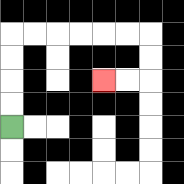{'start': '[0, 5]', 'end': '[4, 3]', 'path_directions': 'U,U,U,U,R,R,R,R,R,R,D,D,L,L', 'path_coordinates': '[[0, 5], [0, 4], [0, 3], [0, 2], [0, 1], [1, 1], [2, 1], [3, 1], [4, 1], [5, 1], [6, 1], [6, 2], [6, 3], [5, 3], [4, 3]]'}